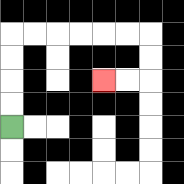{'start': '[0, 5]', 'end': '[4, 3]', 'path_directions': 'U,U,U,U,R,R,R,R,R,R,D,D,L,L', 'path_coordinates': '[[0, 5], [0, 4], [0, 3], [0, 2], [0, 1], [1, 1], [2, 1], [3, 1], [4, 1], [5, 1], [6, 1], [6, 2], [6, 3], [5, 3], [4, 3]]'}